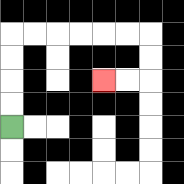{'start': '[0, 5]', 'end': '[4, 3]', 'path_directions': 'U,U,U,U,R,R,R,R,R,R,D,D,L,L', 'path_coordinates': '[[0, 5], [0, 4], [0, 3], [0, 2], [0, 1], [1, 1], [2, 1], [3, 1], [4, 1], [5, 1], [6, 1], [6, 2], [6, 3], [5, 3], [4, 3]]'}